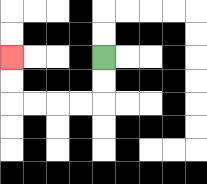{'start': '[4, 2]', 'end': '[0, 2]', 'path_directions': 'D,D,L,L,L,L,U,U', 'path_coordinates': '[[4, 2], [4, 3], [4, 4], [3, 4], [2, 4], [1, 4], [0, 4], [0, 3], [0, 2]]'}